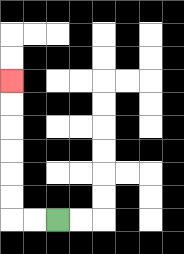{'start': '[2, 9]', 'end': '[0, 3]', 'path_directions': 'L,L,U,U,U,U,U,U', 'path_coordinates': '[[2, 9], [1, 9], [0, 9], [0, 8], [0, 7], [0, 6], [0, 5], [0, 4], [0, 3]]'}